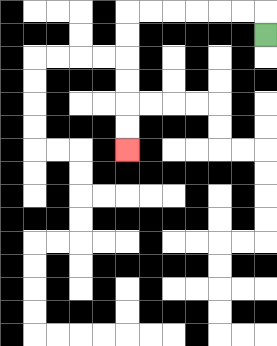{'start': '[11, 1]', 'end': '[5, 6]', 'path_directions': 'U,L,L,L,L,L,L,D,D,D,D,D,D', 'path_coordinates': '[[11, 1], [11, 0], [10, 0], [9, 0], [8, 0], [7, 0], [6, 0], [5, 0], [5, 1], [5, 2], [5, 3], [5, 4], [5, 5], [5, 6]]'}